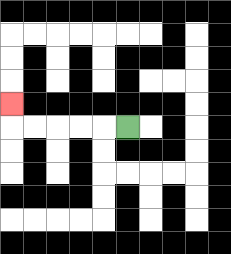{'start': '[5, 5]', 'end': '[0, 4]', 'path_directions': 'L,L,L,L,L,U', 'path_coordinates': '[[5, 5], [4, 5], [3, 5], [2, 5], [1, 5], [0, 5], [0, 4]]'}